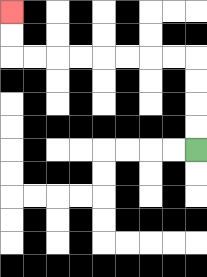{'start': '[8, 6]', 'end': '[0, 0]', 'path_directions': 'U,U,U,U,L,L,L,L,L,L,L,L,U,U', 'path_coordinates': '[[8, 6], [8, 5], [8, 4], [8, 3], [8, 2], [7, 2], [6, 2], [5, 2], [4, 2], [3, 2], [2, 2], [1, 2], [0, 2], [0, 1], [0, 0]]'}